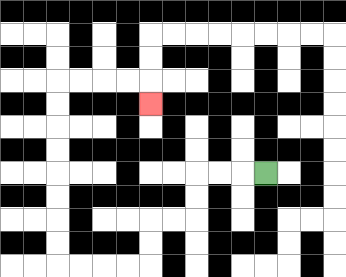{'start': '[11, 7]', 'end': '[6, 4]', 'path_directions': 'L,L,L,D,D,L,L,D,D,L,L,L,L,U,U,U,U,U,U,U,U,R,R,R,R,D', 'path_coordinates': '[[11, 7], [10, 7], [9, 7], [8, 7], [8, 8], [8, 9], [7, 9], [6, 9], [6, 10], [6, 11], [5, 11], [4, 11], [3, 11], [2, 11], [2, 10], [2, 9], [2, 8], [2, 7], [2, 6], [2, 5], [2, 4], [2, 3], [3, 3], [4, 3], [5, 3], [6, 3], [6, 4]]'}